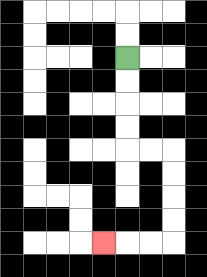{'start': '[5, 2]', 'end': '[4, 10]', 'path_directions': 'D,D,D,D,R,R,D,D,D,D,L,L,L', 'path_coordinates': '[[5, 2], [5, 3], [5, 4], [5, 5], [5, 6], [6, 6], [7, 6], [7, 7], [7, 8], [7, 9], [7, 10], [6, 10], [5, 10], [4, 10]]'}